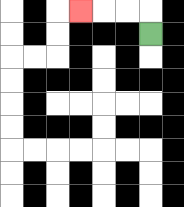{'start': '[6, 1]', 'end': '[3, 0]', 'path_directions': 'U,L,L,L', 'path_coordinates': '[[6, 1], [6, 0], [5, 0], [4, 0], [3, 0]]'}